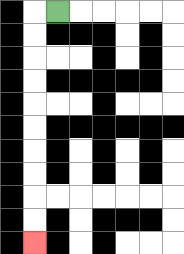{'start': '[2, 0]', 'end': '[1, 10]', 'path_directions': 'L,D,D,D,D,D,D,D,D,D,D', 'path_coordinates': '[[2, 0], [1, 0], [1, 1], [1, 2], [1, 3], [1, 4], [1, 5], [1, 6], [1, 7], [1, 8], [1, 9], [1, 10]]'}